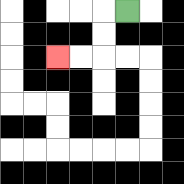{'start': '[5, 0]', 'end': '[2, 2]', 'path_directions': 'L,D,D,L,L', 'path_coordinates': '[[5, 0], [4, 0], [4, 1], [4, 2], [3, 2], [2, 2]]'}